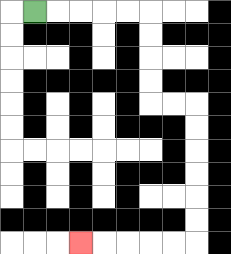{'start': '[1, 0]', 'end': '[3, 10]', 'path_directions': 'R,R,R,R,R,D,D,D,D,R,R,D,D,D,D,D,D,L,L,L,L,L', 'path_coordinates': '[[1, 0], [2, 0], [3, 0], [4, 0], [5, 0], [6, 0], [6, 1], [6, 2], [6, 3], [6, 4], [7, 4], [8, 4], [8, 5], [8, 6], [8, 7], [8, 8], [8, 9], [8, 10], [7, 10], [6, 10], [5, 10], [4, 10], [3, 10]]'}